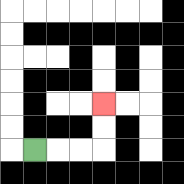{'start': '[1, 6]', 'end': '[4, 4]', 'path_directions': 'R,R,R,U,U', 'path_coordinates': '[[1, 6], [2, 6], [3, 6], [4, 6], [4, 5], [4, 4]]'}